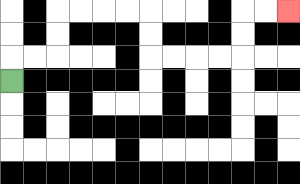{'start': '[0, 3]', 'end': '[12, 0]', 'path_directions': 'U,R,R,U,U,R,R,R,R,D,D,R,R,R,R,U,U,R,R', 'path_coordinates': '[[0, 3], [0, 2], [1, 2], [2, 2], [2, 1], [2, 0], [3, 0], [4, 0], [5, 0], [6, 0], [6, 1], [6, 2], [7, 2], [8, 2], [9, 2], [10, 2], [10, 1], [10, 0], [11, 0], [12, 0]]'}